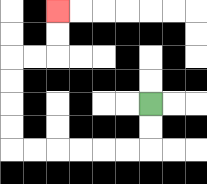{'start': '[6, 4]', 'end': '[2, 0]', 'path_directions': 'D,D,L,L,L,L,L,L,U,U,U,U,R,R,U,U', 'path_coordinates': '[[6, 4], [6, 5], [6, 6], [5, 6], [4, 6], [3, 6], [2, 6], [1, 6], [0, 6], [0, 5], [0, 4], [0, 3], [0, 2], [1, 2], [2, 2], [2, 1], [2, 0]]'}